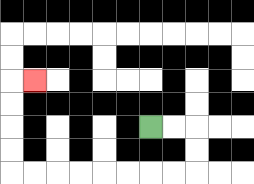{'start': '[6, 5]', 'end': '[1, 3]', 'path_directions': 'R,R,D,D,L,L,L,L,L,L,L,L,U,U,U,U,R', 'path_coordinates': '[[6, 5], [7, 5], [8, 5], [8, 6], [8, 7], [7, 7], [6, 7], [5, 7], [4, 7], [3, 7], [2, 7], [1, 7], [0, 7], [0, 6], [0, 5], [0, 4], [0, 3], [1, 3]]'}